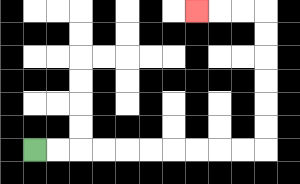{'start': '[1, 6]', 'end': '[8, 0]', 'path_directions': 'R,R,R,R,R,R,R,R,R,R,U,U,U,U,U,U,L,L,L', 'path_coordinates': '[[1, 6], [2, 6], [3, 6], [4, 6], [5, 6], [6, 6], [7, 6], [8, 6], [9, 6], [10, 6], [11, 6], [11, 5], [11, 4], [11, 3], [11, 2], [11, 1], [11, 0], [10, 0], [9, 0], [8, 0]]'}